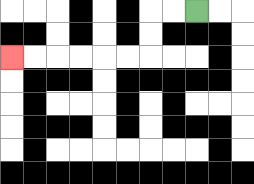{'start': '[8, 0]', 'end': '[0, 2]', 'path_directions': 'L,L,D,D,L,L,L,L,L,L', 'path_coordinates': '[[8, 0], [7, 0], [6, 0], [6, 1], [6, 2], [5, 2], [4, 2], [3, 2], [2, 2], [1, 2], [0, 2]]'}